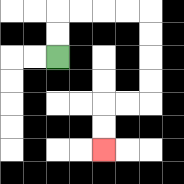{'start': '[2, 2]', 'end': '[4, 6]', 'path_directions': 'U,U,R,R,R,R,D,D,D,D,L,L,D,D', 'path_coordinates': '[[2, 2], [2, 1], [2, 0], [3, 0], [4, 0], [5, 0], [6, 0], [6, 1], [6, 2], [6, 3], [6, 4], [5, 4], [4, 4], [4, 5], [4, 6]]'}